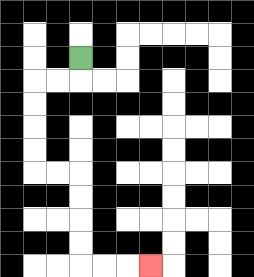{'start': '[3, 2]', 'end': '[6, 11]', 'path_directions': 'D,L,L,D,D,D,D,R,R,D,D,D,D,R,R,R', 'path_coordinates': '[[3, 2], [3, 3], [2, 3], [1, 3], [1, 4], [1, 5], [1, 6], [1, 7], [2, 7], [3, 7], [3, 8], [3, 9], [3, 10], [3, 11], [4, 11], [5, 11], [6, 11]]'}